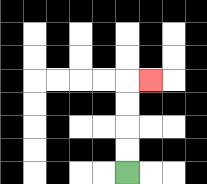{'start': '[5, 7]', 'end': '[6, 3]', 'path_directions': 'U,U,U,U,R', 'path_coordinates': '[[5, 7], [5, 6], [5, 5], [5, 4], [5, 3], [6, 3]]'}